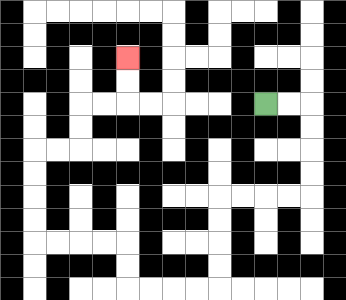{'start': '[11, 4]', 'end': '[5, 2]', 'path_directions': 'R,R,D,D,D,D,L,L,L,L,D,D,D,D,L,L,L,L,U,U,L,L,L,L,U,U,U,U,R,R,U,U,R,R,U,U', 'path_coordinates': '[[11, 4], [12, 4], [13, 4], [13, 5], [13, 6], [13, 7], [13, 8], [12, 8], [11, 8], [10, 8], [9, 8], [9, 9], [9, 10], [9, 11], [9, 12], [8, 12], [7, 12], [6, 12], [5, 12], [5, 11], [5, 10], [4, 10], [3, 10], [2, 10], [1, 10], [1, 9], [1, 8], [1, 7], [1, 6], [2, 6], [3, 6], [3, 5], [3, 4], [4, 4], [5, 4], [5, 3], [5, 2]]'}